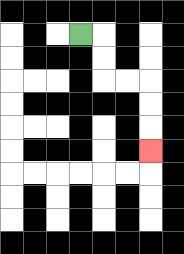{'start': '[3, 1]', 'end': '[6, 6]', 'path_directions': 'R,D,D,R,R,D,D,D', 'path_coordinates': '[[3, 1], [4, 1], [4, 2], [4, 3], [5, 3], [6, 3], [6, 4], [6, 5], [6, 6]]'}